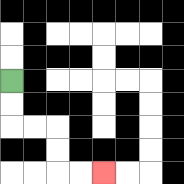{'start': '[0, 3]', 'end': '[4, 7]', 'path_directions': 'D,D,R,R,D,D,R,R', 'path_coordinates': '[[0, 3], [0, 4], [0, 5], [1, 5], [2, 5], [2, 6], [2, 7], [3, 7], [4, 7]]'}